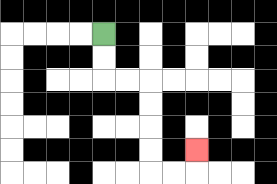{'start': '[4, 1]', 'end': '[8, 6]', 'path_directions': 'D,D,R,R,D,D,D,D,R,R,U', 'path_coordinates': '[[4, 1], [4, 2], [4, 3], [5, 3], [6, 3], [6, 4], [6, 5], [6, 6], [6, 7], [7, 7], [8, 7], [8, 6]]'}